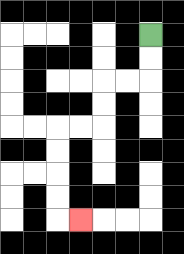{'start': '[6, 1]', 'end': '[3, 9]', 'path_directions': 'D,D,L,L,D,D,L,L,D,D,D,D,R', 'path_coordinates': '[[6, 1], [6, 2], [6, 3], [5, 3], [4, 3], [4, 4], [4, 5], [3, 5], [2, 5], [2, 6], [2, 7], [2, 8], [2, 9], [3, 9]]'}